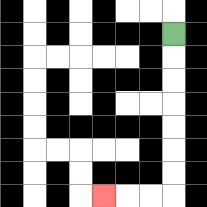{'start': '[7, 1]', 'end': '[4, 8]', 'path_directions': 'D,D,D,D,D,D,D,L,L,L', 'path_coordinates': '[[7, 1], [7, 2], [7, 3], [7, 4], [7, 5], [7, 6], [7, 7], [7, 8], [6, 8], [5, 8], [4, 8]]'}